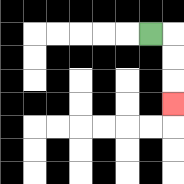{'start': '[6, 1]', 'end': '[7, 4]', 'path_directions': 'R,D,D,D', 'path_coordinates': '[[6, 1], [7, 1], [7, 2], [7, 3], [7, 4]]'}